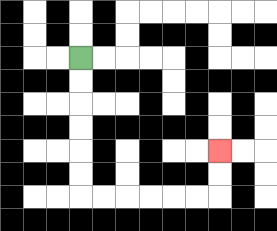{'start': '[3, 2]', 'end': '[9, 6]', 'path_directions': 'D,D,D,D,D,D,R,R,R,R,R,R,U,U', 'path_coordinates': '[[3, 2], [3, 3], [3, 4], [3, 5], [3, 6], [3, 7], [3, 8], [4, 8], [5, 8], [6, 8], [7, 8], [8, 8], [9, 8], [9, 7], [9, 6]]'}